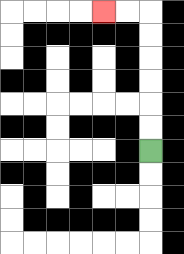{'start': '[6, 6]', 'end': '[4, 0]', 'path_directions': 'U,U,U,U,U,U,L,L', 'path_coordinates': '[[6, 6], [6, 5], [6, 4], [6, 3], [6, 2], [6, 1], [6, 0], [5, 0], [4, 0]]'}